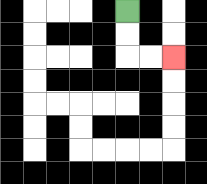{'start': '[5, 0]', 'end': '[7, 2]', 'path_directions': 'D,D,R,R', 'path_coordinates': '[[5, 0], [5, 1], [5, 2], [6, 2], [7, 2]]'}